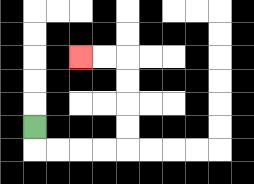{'start': '[1, 5]', 'end': '[3, 2]', 'path_directions': 'D,R,R,R,R,U,U,U,U,L,L', 'path_coordinates': '[[1, 5], [1, 6], [2, 6], [3, 6], [4, 6], [5, 6], [5, 5], [5, 4], [5, 3], [5, 2], [4, 2], [3, 2]]'}